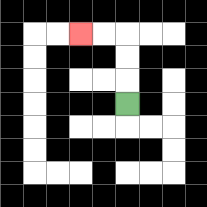{'start': '[5, 4]', 'end': '[3, 1]', 'path_directions': 'U,U,U,L,L', 'path_coordinates': '[[5, 4], [5, 3], [5, 2], [5, 1], [4, 1], [3, 1]]'}